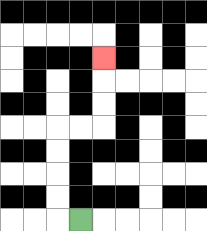{'start': '[3, 9]', 'end': '[4, 2]', 'path_directions': 'L,U,U,U,U,R,R,U,U,U', 'path_coordinates': '[[3, 9], [2, 9], [2, 8], [2, 7], [2, 6], [2, 5], [3, 5], [4, 5], [4, 4], [4, 3], [4, 2]]'}